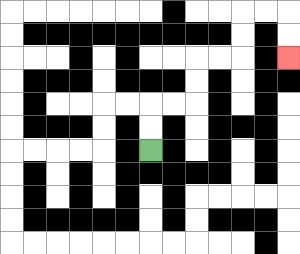{'start': '[6, 6]', 'end': '[12, 2]', 'path_directions': 'U,U,R,R,U,U,R,R,U,U,R,R,D,D', 'path_coordinates': '[[6, 6], [6, 5], [6, 4], [7, 4], [8, 4], [8, 3], [8, 2], [9, 2], [10, 2], [10, 1], [10, 0], [11, 0], [12, 0], [12, 1], [12, 2]]'}